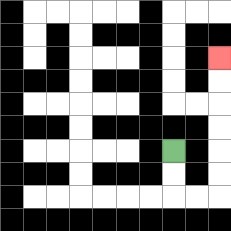{'start': '[7, 6]', 'end': '[9, 2]', 'path_directions': 'D,D,R,R,U,U,U,U,U,U', 'path_coordinates': '[[7, 6], [7, 7], [7, 8], [8, 8], [9, 8], [9, 7], [9, 6], [9, 5], [9, 4], [9, 3], [9, 2]]'}